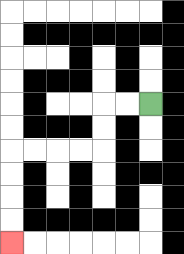{'start': '[6, 4]', 'end': '[0, 10]', 'path_directions': 'L,L,D,D,L,L,L,L,D,D,D,D', 'path_coordinates': '[[6, 4], [5, 4], [4, 4], [4, 5], [4, 6], [3, 6], [2, 6], [1, 6], [0, 6], [0, 7], [0, 8], [0, 9], [0, 10]]'}